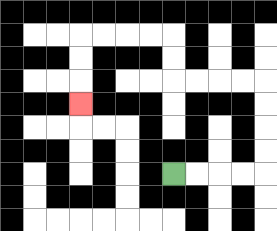{'start': '[7, 7]', 'end': '[3, 4]', 'path_directions': 'R,R,R,R,U,U,U,U,L,L,L,L,U,U,L,L,L,L,D,D,D', 'path_coordinates': '[[7, 7], [8, 7], [9, 7], [10, 7], [11, 7], [11, 6], [11, 5], [11, 4], [11, 3], [10, 3], [9, 3], [8, 3], [7, 3], [7, 2], [7, 1], [6, 1], [5, 1], [4, 1], [3, 1], [3, 2], [3, 3], [3, 4]]'}